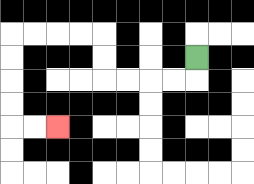{'start': '[8, 2]', 'end': '[2, 5]', 'path_directions': 'D,L,L,L,L,U,U,L,L,L,L,D,D,D,D,R,R', 'path_coordinates': '[[8, 2], [8, 3], [7, 3], [6, 3], [5, 3], [4, 3], [4, 2], [4, 1], [3, 1], [2, 1], [1, 1], [0, 1], [0, 2], [0, 3], [0, 4], [0, 5], [1, 5], [2, 5]]'}